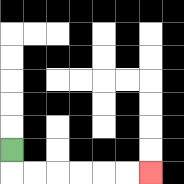{'start': '[0, 6]', 'end': '[6, 7]', 'path_directions': 'D,R,R,R,R,R,R', 'path_coordinates': '[[0, 6], [0, 7], [1, 7], [2, 7], [3, 7], [4, 7], [5, 7], [6, 7]]'}